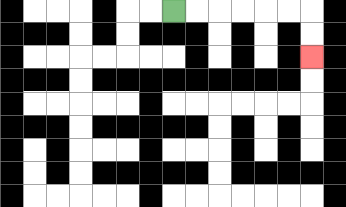{'start': '[7, 0]', 'end': '[13, 2]', 'path_directions': 'R,R,R,R,R,R,D,D', 'path_coordinates': '[[7, 0], [8, 0], [9, 0], [10, 0], [11, 0], [12, 0], [13, 0], [13, 1], [13, 2]]'}